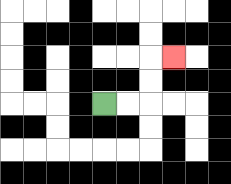{'start': '[4, 4]', 'end': '[7, 2]', 'path_directions': 'R,R,U,U,R', 'path_coordinates': '[[4, 4], [5, 4], [6, 4], [6, 3], [6, 2], [7, 2]]'}